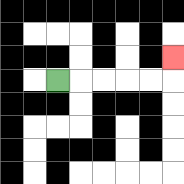{'start': '[2, 3]', 'end': '[7, 2]', 'path_directions': 'R,R,R,R,R,U', 'path_coordinates': '[[2, 3], [3, 3], [4, 3], [5, 3], [6, 3], [7, 3], [7, 2]]'}